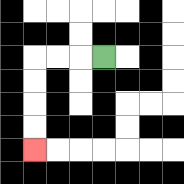{'start': '[4, 2]', 'end': '[1, 6]', 'path_directions': 'L,L,L,D,D,D,D', 'path_coordinates': '[[4, 2], [3, 2], [2, 2], [1, 2], [1, 3], [1, 4], [1, 5], [1, 6]]'}